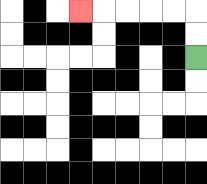{'start': '[8, 2]', 'end': '[3, 0]', 'path_directions': 'U,U,L,L,L,L,L', 'path_coordinates': '[[8, 2], [8, 1], [8, 0], [7, 0], [6, 0], [5, 0], [4, 0], [3, 0]]'}